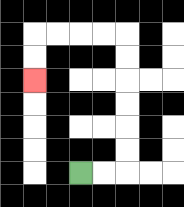{'start': '[3, 7]', 'end': '[1, 3]', 'path_directions': 'R,R,U,U,U,U,U,U,L,L,L,L,D,D', 'path_coordinates': '[[3, 7], [4, 7], [5, 7], [5, 6], [5, 5], [5, 4], [5, 3], [5, 2], [5, 1], [4, 1], [3, 1], [2, 1], [1, 1], [1, 2], [1, 3]]'}